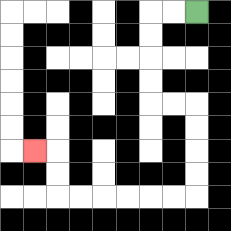{'start': '[8, 0]', 'end': '[1, 6]', 'path_directions': 'L,L,D,D,D,D,R,R,D,D,D,D,L,L,L,L,L,L,U,U,L', 'path_coordinates': '[[8, 0], [7, 0], [6, 0], [6, 1], [6, 2], [6, 3], [6, 4], [7, 4], [8, 4], [8, 5], [8, 6], [8, 7], [8, 8], [7, 8], [6, 8], [5, 8], [4, 8], [3, 8], [2, 8], [2, 7], [2, 6], [1, 6]]'}